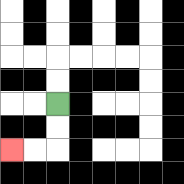{'start': '[2, 4]', 'end': '[0, 6]', 'path_directions': 'D,D,L,L', 'path_coordinates': '[[2, 4], [2, 5], [2, 6], [1, 6], [0, 6]]'}